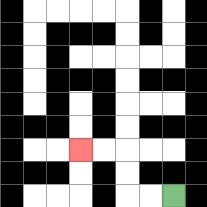{'start': '[7, 8]', 'end': '[3, 6]', 'path_directions': 'L,L,U,U,L,L', 'path_coordinates': '[[7, 8], [6, 8], [5, 8], [5, 7], [5, 6], [4, 6], [3, 6]]'}